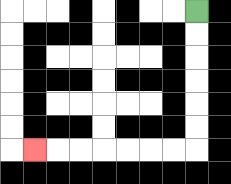{'start': '[8, 0]', 'end': '[1, 6]', 'path_directions': 'D,D,D,D,D,D,L,L,L,L,L,L,L', 'path_coordinates': '[[8, 0], [8, 1], [8, 2], [8, 3], [8, 4], [8, 5], [8, 6], [7, 6], [6, 6], [5, 6], [4, 6], [3, 6], [2, 6], [1, 6]]'}